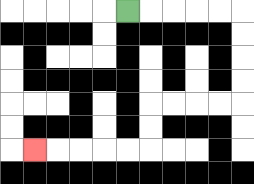{'start': '[5, 0]', 'end': '[1, 6]', 'path_directions': 'R,R,R,R,R,D,D,D,D,L,L,L,L,D,D,L,L,L,L,L', 'path_coordinates': '[[5, 0], [6, 0], [7, 0], [8, 0], [9, 0], [10, 0], [10, 1], [10, 2], [10, 3], [10, 4], [9, 4], [8, 4], [7, 4], [6, 4], [6, 5], [6, 6], [5, 6], [4, 6], [3, 6], [2, 6], [1, 6]]'}